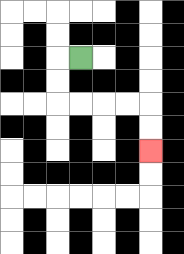{'start': '[3, 2]', 'end': '[6, 6]', 'path_directions': 'L,D,D,R,R,R,R,D,D', 'path_coordinates': '[[3, 2], [2, 2], [2, 3], [2, 4], [3, 4], [4, 4], [5, 4], [6, 4], [6, 5], [6, 6]]'}